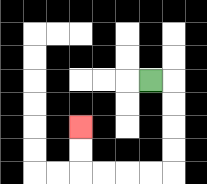{'start': '[6, 3]', 'end': '[3, 5]', 'path_directions': 'R,D,D,D,D,L,L,L,L,U,U', 'path_coordinates': '[[6, 3], [7, 3], [7, 4], [7, 5], [7, 6], [7, 7], [6, 7], [5, 7], [4, 7], [3, 7], [3, 6], [3, 5]]'}